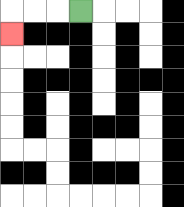{'start': '[3, 0]', 'end': '[0, 1]', 'path_directions': 'L,L,L,D', 'path_coordinates': '[[3, 0], [2, 0], [1, 0], [0, 0], [0, 1]]'}